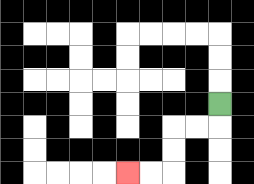{'start': '[9, 4]', 'end': '[5, 7]', 'path_directions': 'D,L,L,D,D,L,L', 'path_coordinates': '[[9, 4], [9, 5], [8, 5], [7, 5], [7, 6], [7, 7], [6, 7], [5, 7]]'}